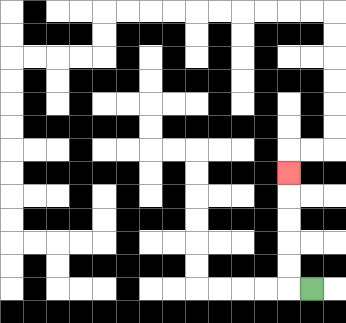{'start': '[13, 12]', 'end': '[12, 7]', 'path_directions': 'L,U,U,U,U,U', 'path_coordinates': '[[13, 12], [12, 12], [12, 11], [12, 10], [12, 9], [12, 8], [12, 7]]'}